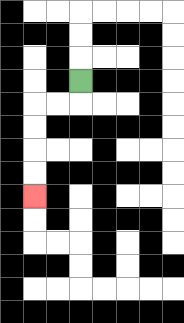{'start': '[3, 3]', 'end': '[1, 8]', 'path_directions': 'D,L,L,D,D,D,D', 'path_coordinates': '[[3, 3], [3, 4], [2, 4], [1, 4], [1, 5], [1, 6], [1, 7], [1, 8]]'}